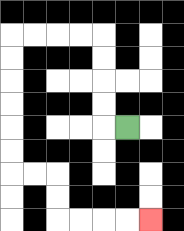{'start': '[5, 5]', 'end': '[6, 9]', 'path_directions': 'L,U,U,U,U,L,L,L,L,D,D,D,D,D,D,R,R,D,D,R,R,R,R', 'path_coordinates': '[[5, 5], [4, 5], [4, 4], [4, 3], [4, 2], [4, 1], [3, 1], [2, 1], [1, 1], [0, 1], [0, 2], [0, 3], [0, 4], [0, 5], [0, 6], [0, 7], [1, 7], [2, 7], [2, 8], [2, 9], [3, 9], [4, 9], [5, 9], [6, 9]]'}